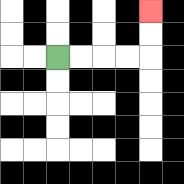{'start': '[2, 2]', 'end': '[6, 0]', 'path_directions': 'R,R,R,R,U,U', 'path_coordinates': '[[2, 2], [3, 2], [4, 2], [5, 2], [6, 2], [6, 1], [6, 0]]'}